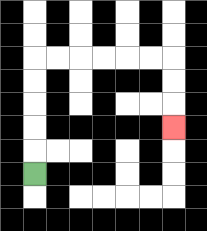{'start': '[1, 7]', 'end': '[7, 5]', 'path_directions': 'U,U,U,U,U,R,R,R,R,R,R,D,D,D', 'path_coordinates': '[[1, 7], [1, 6], [1, 5], [1, 4], [1, 3], [1, 2], [2, 2], [3, 2], [4, 2], [5, 2], [6, 2], [7, 2], [7, 3], [7, 4], [7, 5]]'}